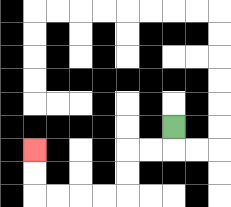{'start': '[7, 5]', 'end': '[1, 6]', 'path_directions': 'D,L,L,D,D,L,L,L,L,U,U', 'path_coordinates': '[[7, 5], [7, 6], [6, 6], [5, 6], [5, 7], [5, 8], [4, 8], [3, 8], [2, 8], [1, 8], [1, 7], [1, 6]]'}